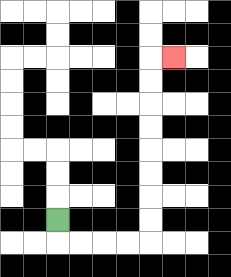{'start': '[2, 9]', 'end': '[7, 2]', 'path_directions': 'D,R,R,R,R,U,U,U,U,U,U,U,U,R', 'path_coordinates': '[[2, 9], [2, 10], [3, 10], [4, 10], [5, 10], [6, 10], [6, 9], [6, 8], [6, 7], [6, 6], [6, 5], [6, 4], [6, 3], [6, 2], [7, 2]]'}